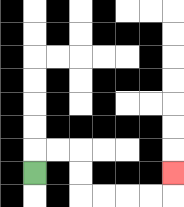{'start': '[1, 7]', 'end': '[7, 7]', 'path_directions': 'U,R,R,D,D,R,R,R,R,U', 'path_coordinates': '[[1, 7], [1, 6], [2, 6], [3, 6], [3, 7], [3, 8], [4, 8], [5, 8], [6, 8], [7, 8], [7, 7]]'}